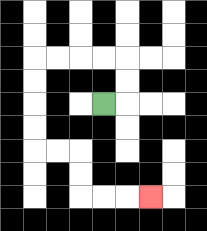{'start': '[4, 4]', 'end': '[6, 8]', 'path_directions': 'R,U,U,L,L,L,L,D,D,D,D,R,R,D,D,R,R,R', 'path_coordinates': '[[4, 4], [5, 4], [5, 3], [5, 2], [4, 2], [3, 2], [2, 2], [1, 2], [1, 3], [1, 4], [1, 5], [1, 6], [2, 6], [3, 6], [3, 7], [3, 8], [4, 8], [5, 8], [6, 8]]'}